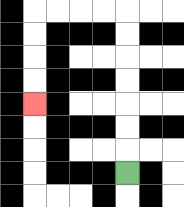{'start': '[5, 7]', 'end': '[1, 4]', 'path_directions': 'U,U,U,U,U,U,U,L,L,L,L,D,D,D,D', 'path_coordinates': '[[5, 7], [5, 6], [5, 5], [5, 4], [5, 3], [5, 2], [5, 1], [5, 0], [4, 0], [3, 0], [2, 0], [1, 0], [1, 1], [1, 2], [1, 3], [1, 4]]'}